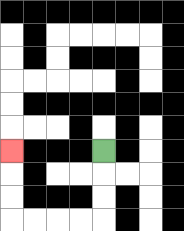{'start': '[4, 6]', 'end': '[0, 6]', 'path_directions': 'D,D,D,L,L,L,L,U,U,U', 'path_coordinates': '[[4, 6], [4, 7], [4, 8], [4, 9], [3, 9], [2, 9], [1, 9], [0, 9], [0, 8], [0, 7], [0, 6]]'}